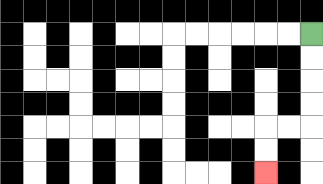{'start': '[13, 1]', 'end': '[11, 7]', 'path_directions': 'D,D,D,D,L,L,D,D', 'path_coordinates': '[[13, 1], [13, 2], [13, 3], [13, 4], [13, 5], [12, 5], [11, 5], [11, 6], [11, 7]]'}